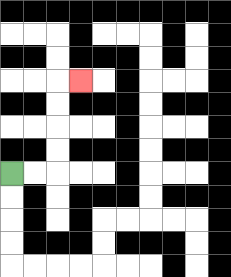{'start': '[0, 7]', 'end': '[3, 3]', 'path_directions': 'R,R,U,U,U,U,R', 'path_coordinates': '[[0, 7], [1, 7], [2, 7], [2, 6], [2, 5], [2, 4], [2, 3], [3, 3]]'}